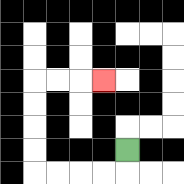{'start': '[5, 6]', 'end': '[4, 3]', 'path_directions': 'D,L,L,L,L,U,U,U,U,R,R,R', 'path_coordinates': '[[5, 6], [5, 7], [4, 7], [3, 7], [2, 7], [1, 7], [1, 6], [1, 5], [1, 4], [1, 3], [2, 3], [3, 3], [4, 3]]'}